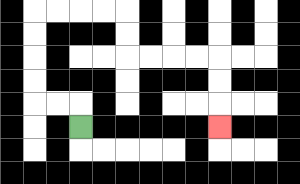{'start': '[3, 5]', 'end': '[9, 5]', 'path_directions': 'U,L,L,U,U,U,U,R,R,R,R,D,D,R,R,R,R,D,D,D', 'path_coordinates': '[[3, 5], [3, 4], [2, 4], [1, 4], [1, 3], [1, 2], [1, 1], [1, 0], [2, 0], [3, 0], [4, 0], [5, 0], [5, 1], [5, 2], [6, 2], [7, 2], [8, 2], [9, 2], [9, 3], [9, 4], [9, 5]]'}